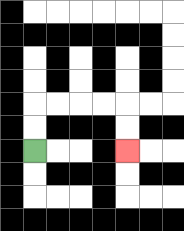{'start': '[1, 6]', 'end': '[5, 6]', 'path_directions': 'U,U,R,R,R,R,D,D', 'path_coordinates': '[[1, 6], [1, 5], [1, 4], [2, 4], [3, 4], [4, 4], [5, 4], [5, 5], [5, 6]]'}